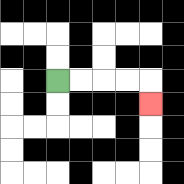{'start': '[2, 3]', 'end': '[6, 4]', 'path_directions': 'R,R,R,R,D', 'path_coordinates': '[[2, 3], [3, 3], [4, 3], [5, 3], [6, 3], [6, 4]]'}